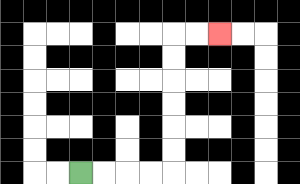{'start': '[3, 7]', 'end': '[9, 1]', 'path_directions': 'R,R,R,R,U,U,U,U,U,U,R,R', 'path_coordinates': '[[3, 7], [4, 7], [5, 7], [6, 7], [7, 7], [7, 6], [7, 5], [7, 4], [7, 3], [7, 2], [7, 1], [8, 1], [9, 1]]'}